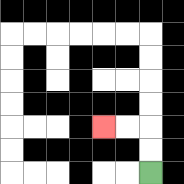{'start': '[6, 7]', 'end': '[4, 5]', 'path_directions': 'U,U,L,L', 'path_coordinates': '[[6, 7], [6, 6], [6, 5], [5, 5], [4, 5]]'}